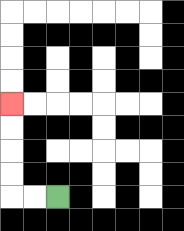{'start': '[2, 8]', 'end': '[0, 4]', 'path_directions': 'L,L,U,U,U,U', 'path_coordinates': '[[2, 8], [1, 8], [0, 8], [0, 7], [0, 6], [0, 5], [0, 4]]'}